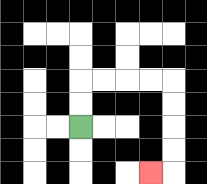{'start': '[3, 5]', 'end': '[6, 7]', 'path_directions': 'U,U,R,R,R,R,D,D,D,D,L', 'path_coordinates': '[[3, 5], [3, 4], [3, 3], [4, 3], [5, 3], [6, 3], [7, 3], [7, 4], [7, 5], [7, 6], [7, 7], [6, 7]]'}